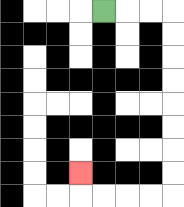{'start': '[4, 0]', 'end': '[3, 7]', 'path_directions': 'R,R,R,D,D,D,D,D,D,D,D,L,L,L,L,U', 'path_coordinates': '[[4, 0], [5, 0], [6, 0], [7, 0], [7, 1], [7, 2], [7, 3], [7, 4], [7, 5], [7, 6], [7, 7], [7, 8], [6, 8], [5, 8], [4, 8], [3, 8], [3, 7]]'}